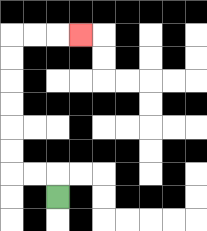{'start': '[2, 8]', 'end': '[3, 1]', 'path_directions': 'U,L,L,U,U,U,U,U,U,R,R,R', 'path_coordinates': '[[2, 8], [2, 7], [1, 7], [0, 7], [0, 6], [0, 5], [0, 4], [0, 3], [0, 2], [0, 1], [1, 1], [2, 1], [3, 1]]'}